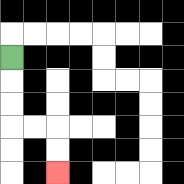{'start': '[0, 2]', 'end': '[2, 7]', 'path_directions': 'D,D,D,R,R,D,D', 'path_coordinates': '[[0, 2], [0, 3], [0, 4], [0, 5], [1, 5], [2, 5], [2, 6], [2, 7]]'}